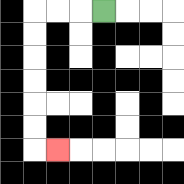{'start': '[4, 0]', 'end': '[2, 6]', 'path_directions': 'L,L,L,D,D,D,D,D,D,R', 'path_coordinates': '[[4, 0], [3, 0], [2, 0], [1, 0], [1, 1], [1, 2], [1, 3], [1, 4], [1, 5], [1, 6], [2, 6]]'}